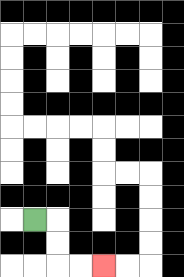{'start': '[1, 9]', 'end': '[4, 11]', 'path_directions': 'R,D,D,R,R', 'path_coordinates': '[[1, 9], [2, 9], [2, 10], [2, 11], [3, 11], [4, 11]]'}